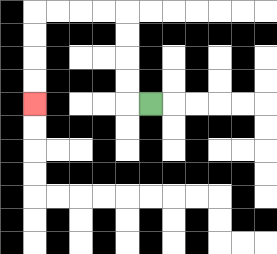{'start': '[6, 4]', 'end': '[1, 4]', 'path_directions': 'L,U,U,U,U,L,L,L,L,D,D,D,D', 'path_coordinates': '[[6, 4], [5, 4], [5, 3], [5, 2], [5, 1], [5, 0], [4, 0], [3, 0], [2, 0], [1, 0], [1, 1], [1, 2], [1, 3], [1, 4]]'}